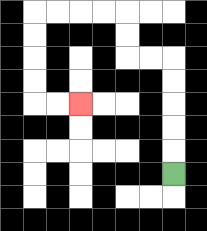{'start': '[7, 7]', 'end': '[3, 4]', 'path_directions': 'U,U,U,U,U,L,L,U,U,L,L,L,L,D,D,D,D,R,R', 'path_coordinates': '[[7, 7], [7, 6], [7, 5], [7, 4], [7, 3], [7, 2], [6, 2], [5, 2], [5, 1], [5, 0], [4, 0], [3, 0], [2, 0], [1, 0], [1, 1], [1, 2], [1, 3], [1, 4], [2, 4], [3, 4]]'}